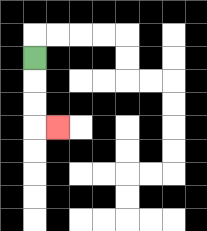{'start': '[1, 2]', 'end': '[2, 5]', 'path_directions': 'D,D,D,R', 'path_coordinates': '[[1, 2], [1, 3], [1, 4], [1, 5], [2, 5]]'}